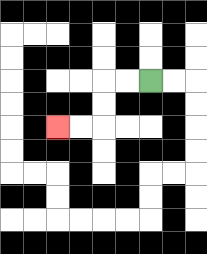{'start': '[6, 3]', 'end': '[2, 5]', 'path_directions': 'L,L,D,D,L,L', 'path_coordinates': '[[6, 3], [5, 3], [4, 3], [4, 4], [4, 5], [3, 5], [2, 5]]'}